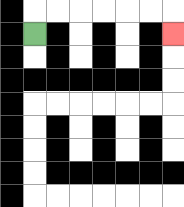{'start': '[1, 1]', 'end': '[7, 1]', 'path_directions': 'U,R,R,R,R,R,R,D', 'path_coordinates': '[[1, 1], [1, 0], [2, 0], [3, 0], [4, 0], [5, 0], [6, 0], [7, 0], [7, 1]]'}